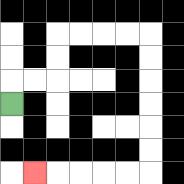{'start': '[0, 4]', 'end': '[1, 7]', 'path_directions': 'U,R,R,U,U,R,R,R,R,D,D,D,D,D,D,L,L,L,L,L', 'path_coordinates': '[[0, 4], [0, 3], [1, 3], [2, 3], [2, 2], [2, 1], [3, 1], [4, 1], [5, 1], [6, 1], [6, 2], [6, 3], [6, 4], [6, 5], [6, 6], [6, 7], [5, 7], [4, 7], [3, 7], [2, 7], [1, 7]]'}